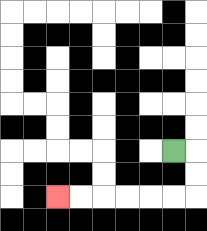{'start': '[7, 6]', 'end': '[2, 8]', 'path_directions': 'R,D,D,L,L,L,L,L,L', 'path_coordinates': '[[7, 6], [8, 6], [8, 7], [8, 8], [7, 8], [6, 8], [5, 8], [4, 8], [3, 8], [2, 8]]'}